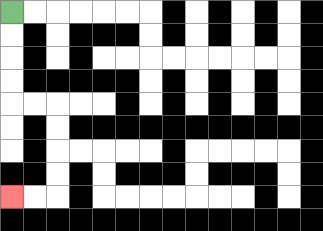{'start': '[0, 0]', 'end': '[0, 8]', 'path_directions': 'D,D,D,D,R,R,D,D,D,D,L,L', 'path_coordinates': '[[0, 0], [0, 1], [0, 2], [0, 3], [0, 4], [1, 4], [2, 4], [2, 5], [2, 6], [2, 7], [2, 8], [1, 8], [0, 8]]'}